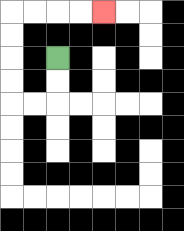{'start': '[2, 2]', 'end': '[4, 0]', 'path_directions': 'D,D,L,L,U,U,U,U,R,R,R,R', 'path_coordinates': '[[2, 2], [2, 3], [2, 4], [1, 4], [0, 4], [0, 3], [0, 2], [0, 1], [0, 0], [1, 0], [2, 0], [3, 0], [4, 0]]'}